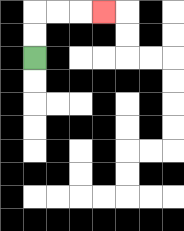{'start': '[1, 2]', 'end': '[4, 0]', 'path_directions': 'U,U,R,R,R', 'path_coordinates': '[[1, 2], [1, 1], [1, 0], [2, 0], [3, 0], [4, 0]]'}